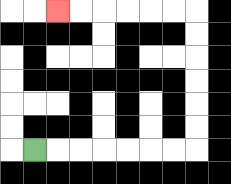{'start': '[1, 6]', 'end': '[2, 0]', 'path_directions': 'R,R,R,R,R,R,R,U,U,U,U,U,U,L,L,L,L,L,L', 'path_coordinates': '[[1, 6], [2, 6], [3, 6], [4, 6], [5, 6], [6, 6], [7, 6], [8, 6], [8, 5], [8, 4], [8, 3], [8, 2], [8, 1], [8, 0], [7, 0], [6, 0], [5, 0], [4, 0], [3, 0], [2, 0]]'}